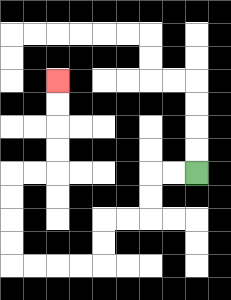{'start': '[8, 7]', 'end': '[2, 3]', 'path_directions': 'L,L,D,D,L,L,D,D,L,L,L,L,U,U,U,U,R,R,U,U,U,U', 'path_coordinates': '[[8, 7], [7, 7], [6, 7], [6, 8], [6, 9], [5, 9], [4, 9], [4, 10], [4, 11], [3, 11], [2, 11], [1, 11], [0, 11], [0, 10], [0, 9], [0, 8], [0, 7], [1, 7], [2, 7], [2, 6], [2, 5], [2, 4], [2, 3]]'}